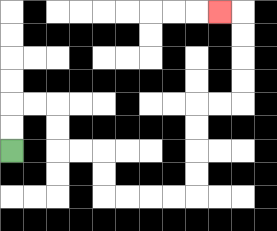{'start': '[0, 6]', 'end': '[9, 0]', 'path_directions': 'U,U,R,R,D,D,R,R,D,D,R,R,R,R,U,U,U,U,R,R,U,U,U,U,L', 'path_coordinates': '[[0, 6], [0, 5], [0, 4], [1, 4], [2, 4], [2, 5], [2, 6], [3, 6], [4, 6], [4, 7], [4, 8], [5, 8], [6, 8], [7, 8], [8, 8], [8, 7], [8, 6], [8, 5], [8, 4], [9, 4], [10, 4], [10, 3], [10, 2], [10, 1], [10, 0], [9, 0]]'}